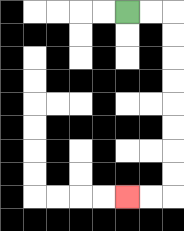{'start': '[5, 0]', 'end': '[5, 8]', 'path_directions': 'R,R,D,D,D,D,D,D,D,D,L,L', 'path_coordinates': '[[5, 0], [6, 0], [7, 0], [7, 1], [7, 2], [7, 3], [7, 4], [7, 5], [7, 6], [7, 7], [7, 8], [6, 8], [5, 8]]'}